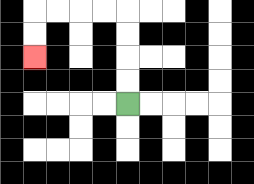{'start': '[5, 4]', 'end': '[1, 2]', 'path_directions': 'U,U,U,U,L,L,L,L,D,D', 'path_coordinates': '[[5, 4], [5, 3], [5, 2], [5, 1], [5, 0], [4, 0], [3, 0], [2, 0], [1, 0], [1, 1], [1, 2]]'}